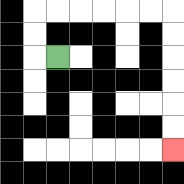{'start': '[2, 2]', 'end': '[7, 6]', 'path_directions': 'L,U,U,R,R,R,R,R,R,D,D,D,D,D,D', 'path_coordinates': '[[2, 2], [1, 2], [1, 1], [1, 0], [2, 0], [3, 0], [4, 0], [5, 0], [6, 0], [7, 0], [7, 1], [7, 2], [7, 3], [7, 4], [7, 5], [7, 6]]'}